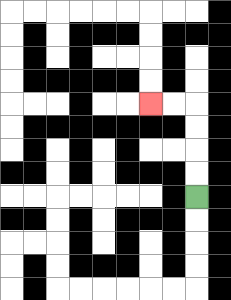{'start': '[8, 8]', 'end': '[6, 4]', 'path_directions': 'U,U,U,U,L,L', 'path_coordinates': '[[8, 8], [8, 7], [8, 6], [8, 5], [8, 4], [7, 4], [6, 4]]'}